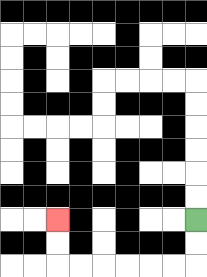{'start': '[8, 9]', 'end': '[2, 9]', 'path_directions': 'D,D,L,L,L,L,L,L,U,U', 'path_coordinates': '[[8, 9], [8, 10], [8, 11], [7, 11], [6, 11], [5, 11], [4, 11], [3, 11], [2, 11], [2, 10], [2, 9]]'}